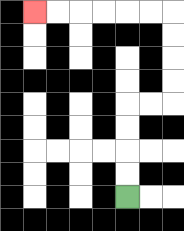{'start': '[5, 8]', 'end': '[1, 0]', 'path_directions': 'U,U,U,U,R,R,U,U,U,U,L,L,L,L,L,L', 'path_coordinates': '[[5, 8], [5, 7], [5, 6], [5, 5], [5, 4], [6, 4], [7, 4], [7, 3], [7, 2], [7, 1], [7, 0], [6, 0], [5, 0], [4, 0], [3, 0], [2, 0], [1, 0]]'}